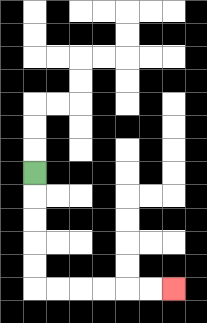{'start': '[1, 7]', 'end': '[7, 12]', 'path_directions': 'D,D,D,D,D,R,R,R,R,R,R', 'path_coordinates': '[[1, 7], [1, 8], [1, 9], [1, 10], [1, 11], [1, 12], [2, 12], [3, 12], [4, 12], [5, 12], [6, 12], [7, 12]]'}